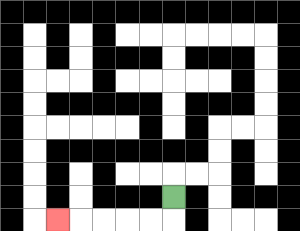{'start': '[7, 8]', 'end': '[2, 9]', 'path_directions': 'D,L,L,L,L,L', 'path_coordinates': '[[7, 8], [7, 9], [6, 9], [5, 9], [4, 9], [3, 9], [2, 9]]'}